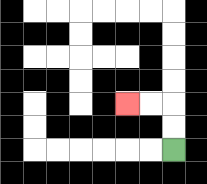{'start': '[7, 6]', 'end': '[5, 4]', 'path_directions': 'U,U,L,L', 'path_coordinates': '[[7, 6], [7, 5], [7, 4], [6, 4], [5, 4]]'}